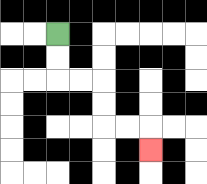{'start': '[2, 1]', 'end': '[6, 6]', 'path_directions': 'D,D,R,R,D,D,R,R,D', 'path_coordinates': '[[2, 1], [2, 2], [2, 3], [3, 3], [4, 3], [4, 4], [4, 5], [5, 5], [6, 5], [6, 6]]'}